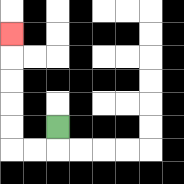{'start': '[2, 5]', 'end': '[0, 1]', 'path_directions': 'D,L,L,U,U,U,U,U', 'path_coordinates': '[[2, 5], [2, 6], [1, 6], [0, 6], [0, 5], [0, 4], [0, 3], [0, 2], [0, 1]]'}